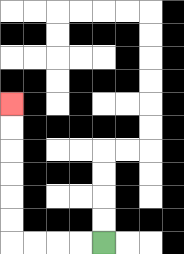{'start': '[4, 10]', 'end': '[0, 4]', 'path_directions': 'L,L,L,L,U,U,U,U,U,U', 'path_coordinates': '[[4, 10], [3, 10], [2, 10], [1, 10], [0, 10], [0, 9], [0, 8], [0, 7], [0, 6], [0, 5], [0, 4]]'}